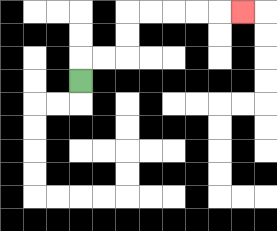{'start': '[3, 3]', 'end': '[10, 0]', 'path_directions': 'U,R,R,U,U,R,R,R,R,R', 'path_coordinates': '[[3, 3], [3, 2], [4, 2], [5, 2], [5, 1], [5, 0], [6, 0], [7, 0], [8, 0], [9, 0], [10, 0]]'}